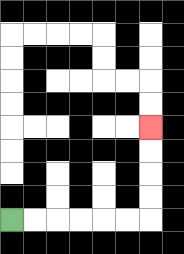{'start': '[0, 9]', 'end': '[6, 5]', 'path_directions': 'R,R,R,R,R,R,U,U,U,U', 'path_coordinates': '[[0, 9], [1, 9], [2, 9], [3, 9], [4, 9], [5, 9], [6, 9], [6, 8], [6, 7], [6, 6], [6, 5]]'}